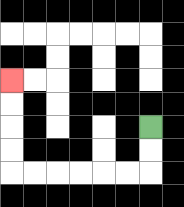{'start': '[6, 5]', 'end': '[0, 3]', 'path_directions': 'D,D,L,L,L,L,L,L,U,U,U,U', 'path_coordinates': '[[6, 5], [6, 6], [6, 7], [5, 7], [4, 7], [3, 7], [2, 7], [1, 7], [0, 7], [0, 6], [0, 5], [0, 4], [0, 3]]'}